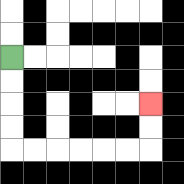{'start': '[0, 2]', 'end': '[6, 4]', 'path_directions': 'D,D,D,D,R,R,R,R,R,R,U,U', 'path_coordinates': '[[0, 2], [0, 3], [0, 4], [0, 5], [0, 6], [1, 6], [2, 6], [3, 6], [4, 6], [5, 6], [6, 6], [6, 5], [6, 4]]'}